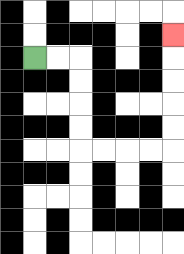{'start': '[1, 2]', 'end': '[7, 1]', 'path_directions': 'R,R,D,D,D,D,R,R,R,R,U,U,U,U,U', 'path_coordinates': '[[1, 2], [2, 2], [3, 2], [3, 3], [3, 4], [3, 5], [3, 6], [4, 6], [5, 6], [6, 6], [7, 6], [7, 5], [7, 4], [7, 3], [7, 2], [7, 1]]'}